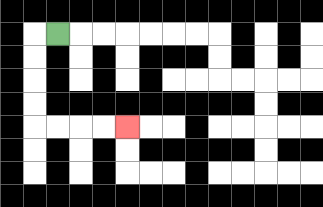{'start': '[2, 1]', 'end': '[5, 5]', 'path_directions': 'L,D,D,D,D,R,R,R,R', 'path_coordinates': '[[2, 1], [1, 1], [1, 2], [1, 3], [1, 4], [1, 5], [2, 5], [3, 5], [4, 5], [5, 5]]'}